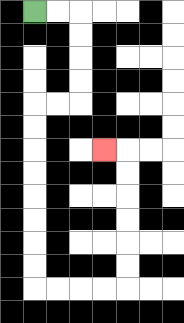{'start': '[1, 0]', 'end': '[4, 6]', 'path_directions': 'R,R,D,D,D,D,L,L,D,D,D,D,D,D,D,D,R,R,R,R,U,U,U,U,U,U,L', 'path_coordinates': '[[1, 0], [2, 0], [3, 0], [3, 1], [3, 2], [3, 3], [3, 4], [2, 4], [1, 4], [1, 5], [1, 6], [1, 7], [1, 8], [1, 9], [1, 10], [1, 11], [1, 12], [2, 12], [3, 12], [4, 12], [5, 12], [5, 11], [5, 10], [5, 9], [5, 8], [5, 7], [5, 6], [4, 6]]'}